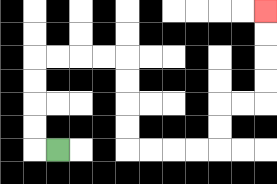{'start': '[2, 6]', 'end': '[11, 0]', 'path_directions': 'L,U,U,U,U,R,R,R,R,D,D,D,D,R,R,R,R,U,U,R,R,U,U,U,U', 'path_coordinates': '[[2, 6], [1, 6], [1, 5], [1, 4], [1, 3], [1, 2], [2, 2], [3, 2], [4, 2], [5, 2], [5, 3], [5, 4], [5, 5], [5, 6], [6, 6], [7, 6], [8, 6], [9, 6], [9, 5], [9, 4], [10, 4], [11, 4], [11, 3], [11, 2], [11, 1], [11, 0]]'}